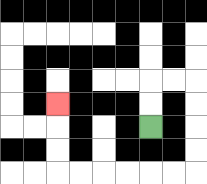{'start': '[6, 5]', 'end': '[2, 4]', 'path_directions': 'U,U,R,R,D,D,D,D,L,L,L,L,L,L,U,U,U', 'path_coordinates': '[[6, 5], [6, 4], [6, 3], [7, 3], [8, 3], [8, 4], [8, 5], [8, 6], [8, 7], [7, 7], [6, 7], [5, 7], [4, 7], [3, 7], [2, 7], [2, 6], [2, 5], [2, 4]]'}